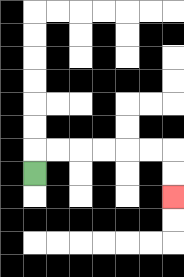{'start': '[1, 7]', 'end': '[7, 8]', 'path_directions': 'U,R,R,R,R,R,R,D,D', 'path_coordinates': '[[1, 7], [1, 6], [2, 6], [3, 6], [4, 6], [5, 6], [6, 6], [7, 6], [7, 7], [7, 8]]'}